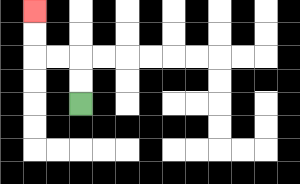{'start': '[3, 4]', 'end': '[1, 0]', 'path_directions': 'U,U,L,L,U,U', 'path_coordinates': '[[3, 4], [3, 3], [3, 2], [2, 2], [1, 2], [1, 1], [1, 0]]'}